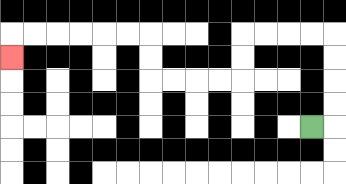{'start': '[13, 5]', 'end': '[0, 2]', 'path_directions': 'R,U,U,U,U,L,L,L,L,D,D,L,L,L,L,U,U,L,L,L,L,L,L,D', 'path_coordinates': '[[13, 5], [14, 5], [14, 4], [14, 3], [14, 2], [14, 1], [13, 1], [12, 1], [11, 1], [10, 1], [10, 2], [10, 3], [9, 3], [8, 3], [7, 3], [6, 3], [6, 2], [6, 1], [5, 1], [4, 1], [3, 1], [2, 1], [1, 1], [0, 1], [0, 2]]'}